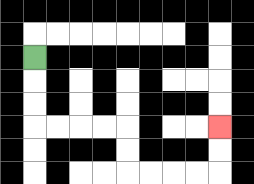{'start': '[1, 2]', 'end': '[9, 5]', 'path_directions': 'D,D,D,R,R,R,R,D,D,R,R,R,R,U,U', 'path_coordinates': '[[1, 2], [1, 3], [1, 4], [1, 5], [2, 5], [3, 5], [4, 5], [5, 5], [5, 6], [5, 7], [6, 7], [7, 7], [8, 7], [9, 7], [9, 6], [9, 5]]'}